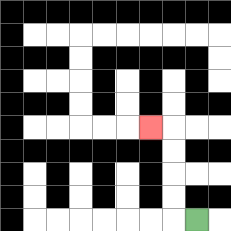{'start': '[8, 9]', 'end': '[6, 5]', 'path_directions': 'L,U,U,U,U,L', 'path_coordinates': '[[8, 9], [7, 9], [7, 8], [7, 7], [7, 6], [7, 5], [6, 5]]'}